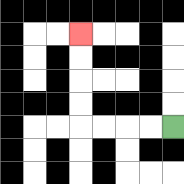{'start': '[7, 5]', 'end': '[3, 1]', 'path_directions': 'L,L,L,L,U,U,U,U', 'path_coordinates': '[[7, 5], [6, 5], [5, 5], [4, 5], [3, 5], [3, 4], [3, 3], [3, 2], [3, 1]]'}